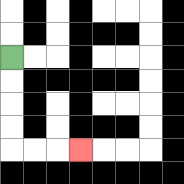{'start': '[0, 2]', 'end': '[3, 6]', 'path_directions': 'D,D,D,D,R,R,R', 'path_coordinates': '[[0, 2], [0, 3], [0, 4], [0, 5], [0, 6], [1, 6], [2, 6], [3, 6]]'}